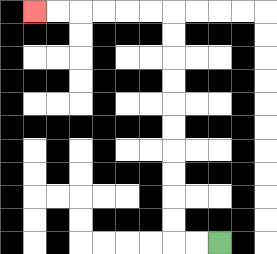{'start': '[9, 10]', 'end': '[1, 0]', 'path_directions': 'L,L,U,U,U,U,U,U,U,U,U,U,L,L,L,L,L,L', 'path_coordinates': '[[9, 10], [8, 10], [7, 10], [7, 9], [7, 8], [7, 7], [7, 6], [7, 5], [7, 4], [7, 3], [7, 2], [7, 1], [7, 0], [6, 0], [5, 0], [4, 0], [3, 0], [2, 0], [1, 0]]'}